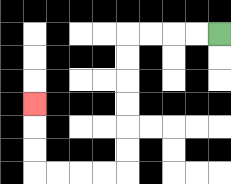{'start': '[9, 1]', 'end': '[1, 4]', 'path_directions': 'L,L,L,L,D,D,D,D,D,D,L,L,L,L,U,U,U', 'path_coordinates': '[[9, 1], [8, 1], [7, 1], [6, 1], [5, 1], [5, 2], [5, 3], [5, 4], [5, 5], [5, 6], [5, 7], [4, 7], [3, 7], [2, 7], [1, 7], [1, 6], [1, 5], [1, 4]]'}